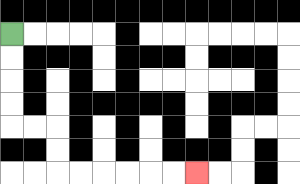{'start': '[0, 1]', 'end': '[8, 7]', 'path_directions': 'D,D,D,D,R,R,D,D,R,R,R,R,R,R', 'path_coordinates': '[[0, 1], [0, 2], [0, 3], [0, 4], [0, 5], [1, 5], [2, 5], [2, 6], [2, 7], [3, 7], [4, 7], [5, 7], [6, 7], [7, 7], [8, 7]]'}